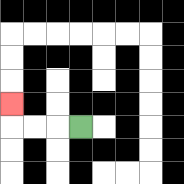{'start': '[3, 5]', 'end': '[0, 4]', 'path_directions': 'L,L,L,U', 'path_coordinates': '[[3, 5], [2, 5], [1, 5], [0, 5], [0, 4]]'}